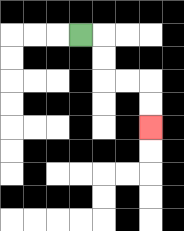{'start': '[3, 1]', 'end': '[6, 5]', 'path_directions': 'R,D,D,R,R,D,D', 'path_coordinates': '[[3, 1], [4, 1], [4, 2], [4, 3], [5, 3], [6, 3], [6, 4], [6, 5]]'}